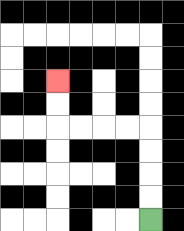{'start': '[6, 9]', 'end': '[2, 3]', 'path_directions': 'U,U,U,U,L,L,L,L,U,U', 'path_coordinates': '[[6, 9], [6, 8], [6, 7], [6, 6], [6, 5], [5, 5], [4, 5], [3, 5], [2, 5], [2, 4], [2, 3]]'}